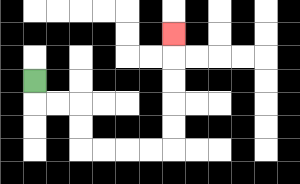{'start': '[1, 3]', 'end': '[7, 1]', 'path_directions': 'D,R,R,D,D,R,R,R,R,U,U,U,U,U', 'path_coordinates': '[[1, 3], [1, 4], [2, 4], [3, 4], [3, 5], [3, 6], [4, 6], [5, 6], [6, 6], [7, 6], [7, 5], [7, 4], [7, 3], [7, 2], [7, 1]]'}